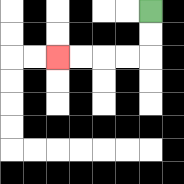{'start': '[6, 0]', 'end': '[2, 2]', 'path_directions': 'D,D,L,L,L,L', 'path_coordinates': '[[6, 0], [6, 1], [6, 2], [5, 2], [4, 2], [3, 2], [2, 2]]'}